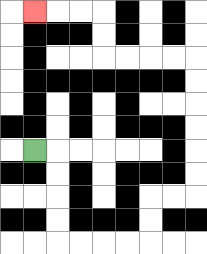{'start': '[1, 6]', 'end': '[1, 0]', 'path_directions': 'R,D,D,D,D,R,R,R,R,U,U,R,R,U,U,U,U,U,U,L,L,L,L,U,U,L,L,L', 'path_coordinates': '[[1, 6], [2, 6], [2, 7], [2, 8], [2, 9], [2, 10], [3, 10], [4, 10], [5, 10], [6, 10], [6, 9], [6, 8], [7, 8], [8, 8], [8, 7], [8, 6], [8, 5], [8, 4], [8, 3], [8, 2], [7, 2], [6, 2], [5, 2], [4, 2], [4, 1], [4, 0], [3, 0], [2, 0], [1, 0]]'}